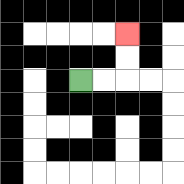{'start': '[3, 3]', 'end': '[5, 1]', 'path_directions': 'R,R,U,U', 'path_coordinates': '[[3, 3], [4, 3], [5, 3], [5, 2], [5, 1]]'}